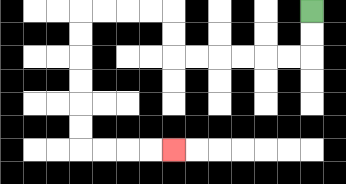{'start': '[13, 0]', 'end': '[7, 6]', 'path_directions': 'D,D,L,L,L,L,L,L,U,U,L,L,L,L,D,D,D,D,D,D,R,R,R,R', 'path_coordinates': '[[13, 0], [13, 1], [13, 2], [12, 2], [11, 2], [10, 2], [9, 2], [8, 2], [7, 2], [7, 1], [7, 0], [6, 0], [5, 0], [4, 0], [3, 0], [3, 1], [3, 2], [3, 3], [3, 4], [3, 5], [3, 6], [4, 6], [5, 6], [6, 6], [7, 6]]'}